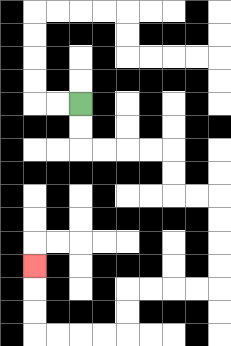{'start': '[3, 4]', 'end': '[1, 11]', 'path_directions': 'D,D,R,R,R,R,D,D,R,R,D,D,D,D,L,L,L,L,D,D,L,L,L,L,U,U,U', 'path_coordinates': '[[3, 4], [3, 5], [3, 6], [4, 6], [5, 6], [6, 6], [7, 6], [7, 7], [7, 8], [8, 8], [9, 8], [9, 9], [9, 10], [9, 11], [9, 12], [8, 12], [7, 12], [6, 12], [5, 12], [5, 13], [5, 14], [4, 14], [3, 14], [2, 14], [1, 14], [1, 13], [1, 12], [1, 11]]'}